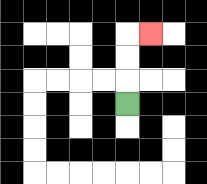{'start': '[5, 4]', 'end': '[6, 1]', 'path_directions': 'U,U,U,R', 'path_coordinates': '[[5, 4], [5, 3], [5, 2], [5, 1], [6, 1]]'}